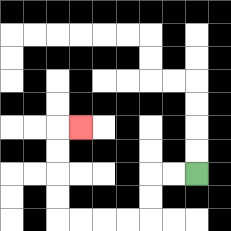{'start': '[8, 7]', 'end': '[3, 5]', 'path_directions': 'L,L,D,D,L,L,L,L,U,U,U,U,R', 'path_coordinates': '[[8, 7], [7, 7], [6, 7], [6, 8], [6, 9], [5, 9], [4, 9], [3, 9], [2, 9], [2, 8], [2, 7], [2, 6], [2, 5], [3, 5]]'}